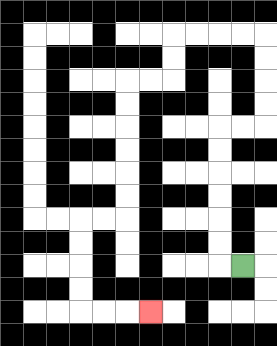{'start': '[10, 11]', 'end': '[6, 13]', 'path_directions': 'L,U,U,U,U,U,U,R,R,U,U,U,U,L,L,L,L,D,D,L,L,D,D,D,D,D,D,L,L,D,D,D,D,R,R,R', 'path_coordinates': '[[10, 11], [9, 11], [9, 10], [9, 9], [9, 8], [9, 7], [9, 6], [9, 5], [10, 5], [11, 5], [11, 4], [11, 3], [11, 2], [11, 1], [10, 1], [9, 1], [8, 1], [7, 1], [7, 2], [7, 3], [6, 3], [5, 3], [5, 4], [5, 5], [5, 6], [5, 7], [5, 8], [5, 9], [4, 9], [3, 9], [3, 10], [3, 11], [3, 12], [3, 13], [4, 13], [5, 13], [6, 13]]'}